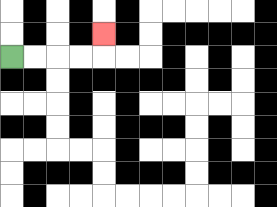{'start': '[0, 2]', 'end': '[4, 1]', 'path_directions': 'R,R,R,R,U', 'path_coordinates': '[[0, 2], [1, 2], [2, 2], [3, 2], [4, 2], [4, 1]]'}